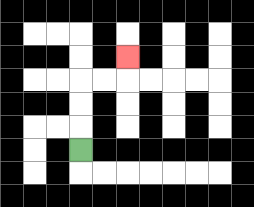{'start': '[3, 6]', 'end': '[5, 2]', 'path_directions': 'U,U,U,R,R,U', 'path_coordinates': '[[3, 6], [3, 5], [3, 4], [3, 3], [4, 3], [5, 3], [5, 2]]'}